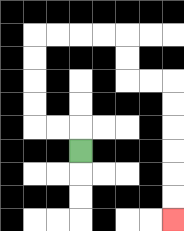{'start': '[3, 6]', 'end': '[7, 9]', 'path_directions': 'U,L,L,U,U,U,U,R,R,R,R,D,D,R,R,D,D,D,D,D,D', 'path_coordinates': '[[3, 6], [3, 5], [2, 5], [1, 5], [1, 4], [1, 3], [1, 2], [1, 1], [2, 1], [3, 1], [4, 1], [5, 1], [5, 2], [5, 3], [6, 3], [7, 3], [7, 4], [7, 5], [7, 6], [7, 7], [7, 8], [7, 9]]'}